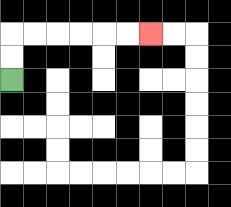{'start': '[0, 3]', 'end': '[6, 1]', 'path_directions': 'U,U,R,R,R,R,R,R', 'path_coordinates': '[[0, 3], [0, 2], [0, 1], [1, 1], [2, 1], [3, 1], [4, 1], [5, 1], [6, 1]]'}